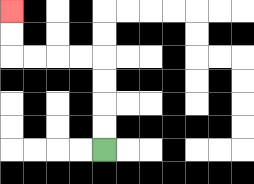{'start': '[4, 6]', 'end': '[0, 0]', 'path_directions': 'U,U,U,U,L,L,L,L,U,U', 'path_coordinates': '[[4, 6], [4, 5], [4, 4], [4, 3], [4, 2], [3, 2], [2, 2], [1, 2], [0, 2], [0, 1], [0, 0]]'}